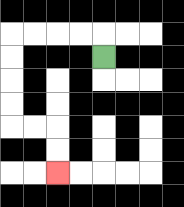{'start': '[4, 2]', 'end': '[2, 7]', 'path_directions': 'U,L,L,L,L,D,D,D,D,R,R,D,D', 'path_coordinates': '[[4, 2], [4, 1], [3, 1], [2, 1], [1, 1], [0, 1], [0, 2], [0, 3], [0, 4], [0, 5], [1, 5], [2, 5], [2, 6], [2, 7]]'}